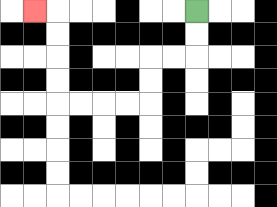{'start': '[8, 0]', 'end': '[1, 0]', 'path_directions': 'D,D,L,L,D,D,L,L,L,L,U,U,U,U,L', 'path_coordinates': '[[8, 0], [8, 1], [8, 2], [7, 2], [6, 2], [6, 3], [6, 4], [5, 4], [4, 4], [3, 4], [2, 4], [2, 3], [2, 2], [2, 1], [2, 0], [1, 0]]'}